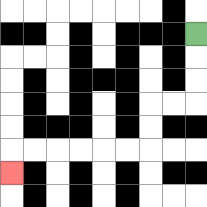{'start': '[8, 1]', 'end': '[0, 7]', 'path_directions': 'D,D,D,L,L,D,D,L,L,L,L,L,L,D', 'path_coordinates': '[[8, 1], [8, 2], [8, 3], [8, 4], [7, 4], [6, 4], [6, 5], [6, 6], [5, 6], [4, 6], [3, 6], [2, 6], [1, 6], [0, 6], [0, 7]]'}